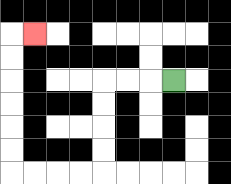{'start': '[7, 3]', 'end': '[1, 1]', 'path_directions': 'L,L,L,D,D,D,D,L,L,L,L,U,U,U,U,U,U,R', 'path_coordinates': '[[7, 3], [6, 3], [5, 3], [4, 3], [4, 4], [4, 5], [4, 6], [4, 7], [3, 7], [2, 7], [1, 7], [0, 7], [0, 6], [0, 5], [0, 4], [0, 3], [0, 2], [0, 1], [1, 1]]'}